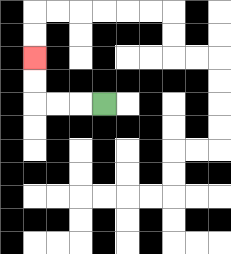{'start': '[4, 4]', 'end': '[1, 2]', 'path_directions': 'L,L,L,U,U', 'path_coordinates': '[[4, 4], [3, 4], [2, 4], [1, 4], [1, 3], [1, 2]]'}